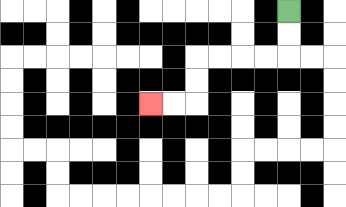{'start': '[12, 0]', 'end': '[6, 4]', 'path_directions': 'D,D,L,L,L,L,D,D,L,L', 'path_coordinates': '[[12, 0], [12, 1], [12, 2], [11, 2], [10, 2], [9, 2], [8, 2], [8, 3], [8, 4], [7, 4], [6, 4]]'}